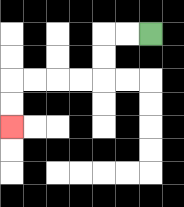{'start': '[6, 1]', 'end': '[0, 5]', 'path_directions': 'L,L,D,D,L,L,L,L,D,D', 'path_coordinates': '[[6, 1], [5, 1], [4, 1], [4, 2], [4, 3], [3, 3], [2, 3], [1, 3], [0, 3], [0, 4], [0, 5]]'}